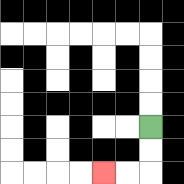{'start': '[6, 5]', 'end': '[4, 7]', 'path_directions': 'D,D,L,L', 'path_coordinates': '[[6, 5], [6, 6], [6, 7], [5, 7], [4, 7]]'}